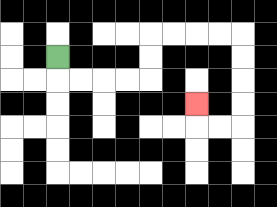{'start': '[2, 2]', 'end': '[8, 4]', 'path_directions': 'D,R,R,R,R,U,U,R,R,R,R,D,D,D,D,L,L,U', 'path_coordinates': '[[2, 2], [2, 3], [3, 3], [4, 3], [5, 3], [6, 3], [6, 2], [6, 1], [7, 1], [8, 1], [9, 1], [10, 1], [10, 2], [10, 3], [10, 4], [10, 5], [9, 5], [8, 5], [8, 4]]'}